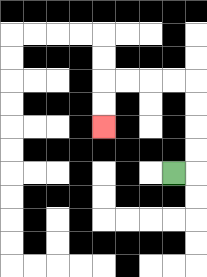{'start': '[7, 7]', 'end': '[4, 5]', 'path_directions': 'R,U,U,U,U,L,L,L,L,D,D', 'path_coordinates': '[[7, 7], [8, 7], [8, 6], [8, 5], [8, 4], [8, 3], [7, 3], [6, 3], [5, 3], [4, 3], [4, 4], [4, 5]]'}